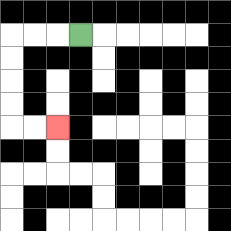{'start': '[3, 1]', 'end': '[2, 5]', 'path_directions': 'L,L,L,D,D,D,D,R,R', 'path_coordinates': '[[3, 1], [2, 1], [1, 1], [0, 1], [0, 2], [0, 3], [0, 4], [0, 5], [1, 5], [2, 5]]'}